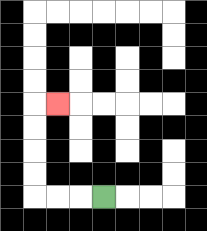{'start': '[4, 8]', 'end': '[2, 4]', 'path_directions': 'L,L,L,U,U,U,U,R', 'path_coordinates': '[[4, 8], [3, 8], [2, 8], [1, 8], [1, 7], [1, 6], [1, 5], [1, 4], [2, 4]]'}